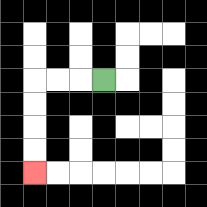{'start': '[4, 3]', 'end': '[1, 7]', 'path_directions': 'L,L,L,D,D,D,D', 'path_coordinates': '[[4, 3], [3, 3], [2, 3], [1, 3], [1, 4], [1, 5], [1, 6], [1, 7]]'}